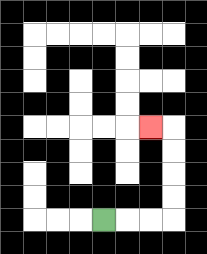{'start': '[4, 9]', 'end': '[6, 5]', 'path_directions': 'R,R,R,U,U,U,U,L', 'path_coordinates': '[[4, 9], [5, 9], [6, 9], [7, 9], [7, 8], [7, 7], [7, 6], [7, 5], [6, 5]]'}